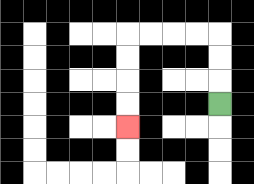{'start': '[9, 4]', 'end': '[5, 5]', 'path_directions': 'U,U,U,L,L,L,L,D,D,D,D', 'path_coordinates': '[[9, 4], [9, 3], [9, 2], [9, 1], [8, 1], [7, 1], [6, 1], [5, 1], [5, 2], [5, 3], [5, 4], [5, 5]]'}